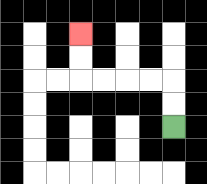{'start': '[7, 5]', 'end': '[3, 1]', 'path_directions': 'U,U,L,L,L,L,U,U', 'path_coordinates': '[[7, 5], [7, 4], [7, 3], [6, 3], [5, 3], [4, 3], [3, 3], [3, 2], [3, 1]]'}